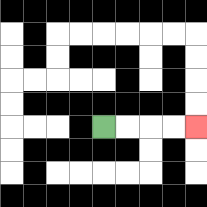{'start': '[4, 5]', 'end': '[8, 5]', 'path_directions': 'R,R,R,R', 'path_coordinates': '[[4, 5], [5, 5], [6, 5], [7, 5], [8, 5]]'}